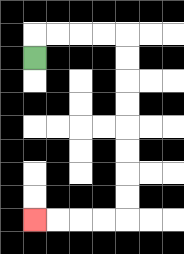{'start': '[1, 2]', 'end': '[1, 9]', 'path_directions': 'U,R,R,R,R,D,D,D,D,D,D,D,D,L,L,L,L', 'path_coordinates': '[[1, 2], [1, 1], [2, 1], [3, 1], [4, 1], [5, 1], [5, 2], [5, 3], [5, 4], [5, 5], [5, 6], [5, 7], [5, 8], [5, 9], [4, 9], [3, 9], [2, 9], [1, 9]]'}